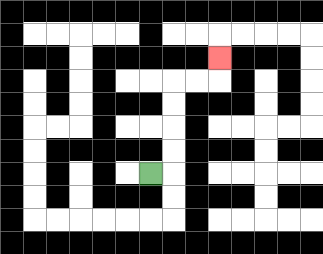{'start': '[6, 7]', 'end': '[9, 2]', 'path_directions': 'R,U,U,U,U,R,R,U', 'path_coordinates': '[[6, 7], [7, 7], [7, 6], [7, 5], [7, 4], [7, 3], [8, 3], [9, 3], [9, 2]]'}